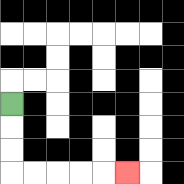{'start': '[0, 4]', 'end': '[5, 7]', 'path_directions': 'D,D,D,R,R,R,R,R', 'path_coordinates': '[[0, 4], [0, 5], [0, 6], [0, 7], [1, 7], [2, 7], [3, 7], [4, 7], [5, 7]]'}